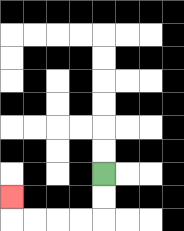{'start': '[4, 7]', 'end': '[0, 8]', 'path_directions': 'D,D,L,L,L,L,U', 'path_coordinates': '[[4, 7], [4, 8], [4, 9], [3, 9], [2, 9], [1, 9], [0, 9], [0, 8]]'}